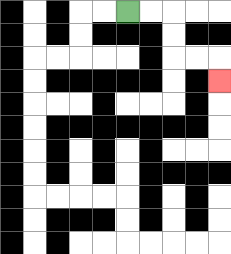{'start': '[5, 0]', 'end': '[9, 3]', 'path_directions': 'R,R,D,D,R,R,D', 'path_coordinates': '[[5, 0], [6, 0], [7, 0], [7, 1], [7, 2], [8, 2], [9, 2], [9, 3]]'}